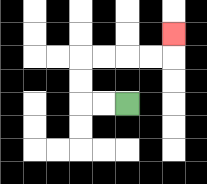{'start': '[5, 4]', 'end': '[7, 1]', 'path_directions': 'L,L,U,U,R,R,R,R,U', 'path_coordinates': '[[5, 4], [4, 4], [3, 4], [3, 3], [3, 2], [4, 2], [5, 2], [6, 2], [7, 2], [7, 1]]'}